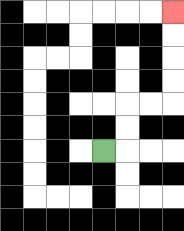{'start': '[4, 6]', 'end': '[7, 0]', 'path_directions': 'R,U,U,R,R,U,U,U,U', 'path_coordinates': '[[4, 6], [5, 6], [5, 5], [5, 4], [6, 4], [7, 4], [7, 3], [7, 2], [7, 1], [7, 0]]'}